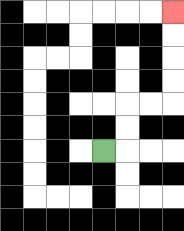{'start': '[4, 6]', 'end': '[7, 0]', 'path_directions': 'R,U,U,R,R,U,U,U,U', 'path_coordinates': '[[4, 6], [5, 6], [5, 5], [5, 4], [6, 4], [7, 4], [7, 3], [7, 2], [7, 1], [7, 0]]'}